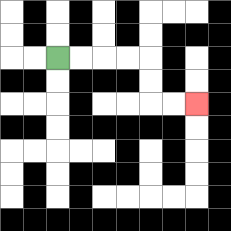{'start': '[2, 2]', 'end': '[8, 4]', 'path_directions': 'R,R,R,R,D,D,R,R', 'path_coordinates': '[[2, 2], [3, 2], [4, 2], [5, 2], [6, 2], [6, 3], [6, 4], [7, 4], [8, 4]]'}